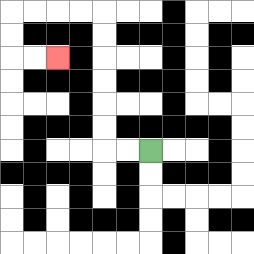{'start': '[6, 6]', 'end': '[2, 2]', 'path_directions': 'L,L,U,U,U,U,U,U,L,L,L,L,D,D,R,R', 'path_coordinates': '[[6, 6], [5, 6], [4, 6], [4, 5], [4, 4], [4, 3], [4, 2], [4, 1], [4, 0], [3, 0], [2, 0], [1, 0], [0, 0], [0, 1], [0, 2], [1, 2], [2, 2]]'}